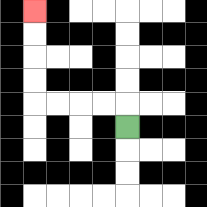{'start': '[5, 5]', 'end': '[1, 0]', 'path_directions': 'U,L,L,L,L,U,U,U,U', 'path_coordinates': '[[5, 5], [5, 4], [4, 4], [3, 4], [2, 4], [1, 4], [1, 3], [1, 2], [1, 1], [1, 0]]'}